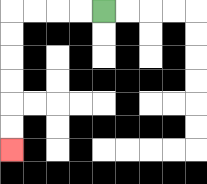{'start': '[4, 0]', 'end': '[0, 6]', 'path_directions': 'L,L,L,L,D,D,D,D,D,D', 'path_coordinates': '[[4, 0], [3, 0], [2, 0], [1, 0], [0, 0], [0, 1], [0, 2], [0, 3], [0, 4], [0, 5], [0, 6]]'}